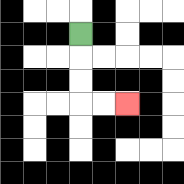{'start': '[3, 1]', 'end': '[5, 4]', 'path_directions': 'D,D,D,R,R', 'path_coordinates': '[[3, 1], [3, 2], [3, 3], [3, 4], [4, 4], [5, 4]]'}